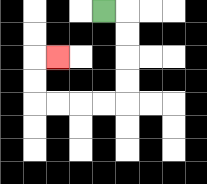{'start': '[4, 0]', 'end': '[2, 2]', 'path_directions': 'R,D,D,D,D,L,L,L,L,U,U,R', 'path_coordinates': '[[4, 0], [5, 0], [5, 1], [5, 2], [5, 3], [5, 4], [4, 4], [3, 4], [2, 4], [1, 4], [1, 3], [1, 2], [2, 2]]'}